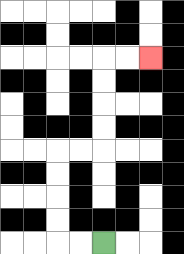{'start': '[4, 10]', 'end': '[6, 2]', 'path_directions': 'L,L,U,U,U,U,R,R,U,U,U,U,R,R', 'path_coordinates': '[[4, 10], [3, 10], [2, 10], [2, 9], [2, 8], [2, 7], [2, 6], [3, 6], [4, 6], [4, 5], [4, 4], [4, 3], [4, 2], [5, 2], [6, 2]]'}